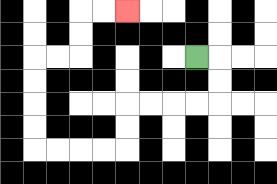{'start': '[8, 2]', 'end': '[5, 0]', 'path_directions': 'R,D,D,L,L,L,L,D,D,L,L,L,L,U,U,U,U,R,R,U,U,R,R', 'path_coordinates': '[[8, 2], [9, 2], [9, 3], [9, 4], [8, 4], [7, 4], [6, 4], [5, 4], [5, 5], [5, 6], [4, 6], [3, 6], [2, 6], [1, 6], [1, 5], [1, 4], [1, 3], [1, 2], [2, 2], [3, 2], [3, 1], [3, 0], [4, 0], [5, 0]]'}